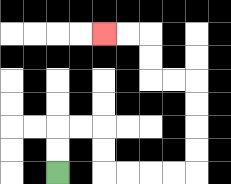{'start': '[2, 7]', 'end': '[4, 1]', 'path_directions': 'U,U,R,R,D,D,R,R,R,R,U,U,U,U,L,L,U,U,L,L', 'path_coordinates': '[[2, 7], [2, 6], [2, 5], [3, 5], [4, 5], [4, 6], [4, 7], [5, 7], [6, 7], [7, 7], [8, 7], [8, 6], [8, 5], [8, 4], [8, 3], [7, 3], [6, 3], [6, 2], [6, 1], [5, 1], [4, 1]]'}